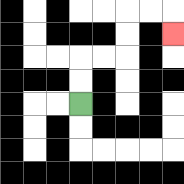{'start': '[3, 4]', 'end': '[7, 1]', 'path_directions': 'U,U,R,R,U,U,R,R,D', 'path_coordinates': '[[3, 4], [3, 3], [3, 2], [4, 2], [5, 2], [5, 1], [5, 0], [6, 0], [7, 0], [7, 1]]'}